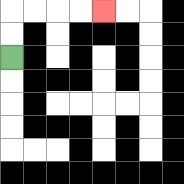{'start': '[0, 2]', 'end': '[4, 0]', 'path_directions': 'U,U,R,R,R,R', 'path_coordinates': '[[0, 2], [0, 1], [0, 0], [1, 0], [2, 0], [3, 0], [4, 0]]'}